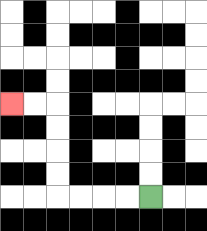{'start': '[6, 8]', 'end': '[0, 4]', 'path_directions': 'L,L,L,L,U,U,U,U,L,L', 'path_coordinates': '[[6, 8], [5, 8], [4, 8], [3, 8], [2, 8], [2, 7], [2, 6], [2, 5], [2, 4], [1, 4], [0, 4]]'}